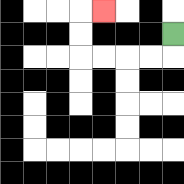{'start': '[7, 1]', 'end': '[4, 0]', 'path_directions': 'D,L,L,L,L,U,U,R', 'path_coordinates': '[[7, 1], [7, 2], [6, 2], [5, 2], [4, 2], [3, 2], [3, 1], [3, 0], [4, 0]]'}